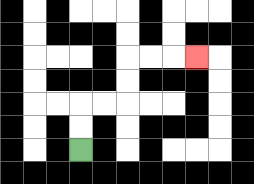{'start': '[3, 6]', 'end': '[8, 2]', 'path_directions': 'U,U,R,R,U,U,R,R,R', 'path_coordinates': '[[3, 6], [3, 5], [3, 4], [4, 4], [5, 4], [5, 3], [5, 2], [6, 2], [7, 2], [8, 2]]'}